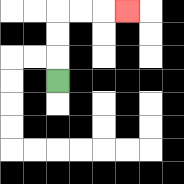{'start': '[2, 3]', 'end': '[5, 0]', 'path_directions': 'U,U,U,R,R,R', 'path_coordinates': '[[2, 3], [2, 2], [2, 1], [2, 0], [3, 0], [4, 0], [5, 0]]'}